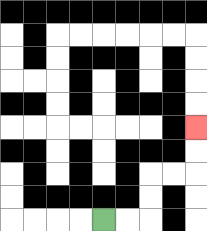{'start': '[4, 9]', 'end': '[8, 5]', 'path_directions': 'R,R,U,U,R,R,U,U', 'path_coordinates': '[[4, 9], [5, 9], [6, 9], [6, 8], [6, 7], [7, 7], [8, 7], [8, 6], [8, 5]]'}